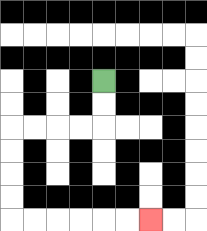{'start': '[4, 3]', 'end': '[6, 9]', 'path_directions': 'D,D,L,L,L,L,D,D,D,D,R,R,R,R,R,R', 'path_coordinates': '[[4, 3], [4, 4], [4, 5], [3, 5], [2, 5], [1, 5], [0, 5], [0, 6], [0, 7], [0, 8], [0, 9], [1, 9], [2, 9], [3, 9], [4, 9], [5, 9], [6, 9]]'}